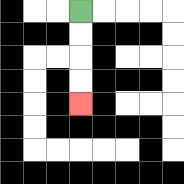{'start': '[3, 0]', 'end': '[3, 4]', 'path_directions': 'D,D,D,D', 'path_coordinates': '[[3, 0], [3, 1], [3, 2], [3, 3], [3, 4]]'}